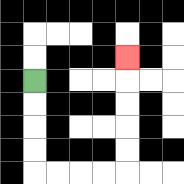{'start': '[1, 3]', 'end': '[5, 2]', 'path_directions': 'D,D,D,D,R,R,R,R,U,U,U,U,U', 'path_coordinates': '[[1, 3], [1, 4], [1, 5], [1, 6], [1, 7], [2, 7], [3, 7], [4, 7], [5, 7], [5, 6], [5, 5], [5, 4], [5, 3], [5, 2]]'}